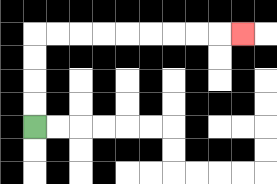{'start': '[1, 5]', 'end': '[10, 1]', 'path_directions': 'U,U,U,U,R,R,R,R,R,R,R,R,R', 'path_coordinates': '[[1, 5], [1, 4], [1, 3], [1, 2], [1, 1], [2, 1], [3, 1], [4, 1], [5, 1], [6, 1], [7, 1], [8, 1], [9, 1], [10, 1]]'}